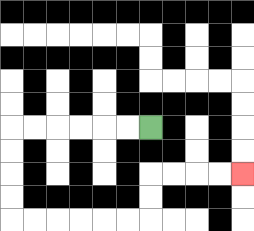{'start': '[6, 5]', 'end': '[10, 7]', 'path_directions': 'L,L,L,L,L,L,D,D,D,D,R,R,R,R,R,R,U,U,R,R,R,R', 'path_coordinates': '[[6, 5], [5, 5], [4, 5], [3, 5], [2, 5], [1, 5], [0, 5], [0, 6], [0, 7], [0, 8], [0, 9], [1, 9], [2, 9], [3, 9], [4, 9], [5, 9], [6, 9], [6, 8], [6, 7], [7, 7], [8, 7], [9, 7], [10, 7]]'}